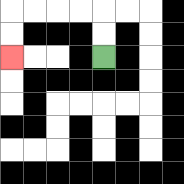{'start': '[4, 2]', 'end': '[0, 2]', 'path_directions': 'U,U,L,L,L,L,D,D', 'path_coordinates': '[[4, 2], [4, 1], [4, 0], [3, 0], [2, 0], [1, 0], [0, 0], [0, 1], [0, 2]]'}